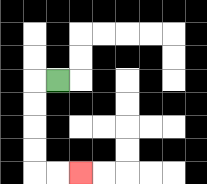{'start': '[2, 3]', 'end': '[3, 7]', 'path_directions': 'L,D,D,D,D,R,R', 'path_coordinates': '[[2, 3], [1, 3], [1, 4], [1, 5], [1, 6], [1, 7], [2, 7], [3, 7]]'}